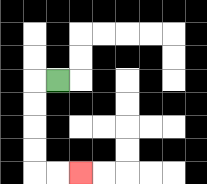{'start': '[2, 3]', 'end': '[3, 7]', 'path_directions': 'L,D,D,D,D,R,R', 'path_coordinates': '[[2, 3], [1, 3], [1, 4], [1, 5], [1, 6], [1, 7], [2, 7], [3, 7]]'}